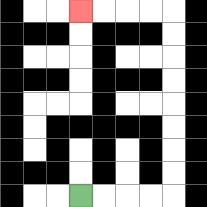{'start': '[3, 8]', 'end': '[3, 0]', 'path_directions': 'R,R,R,R,U,U,U,U,U,U,U,U,L,L,L,L', 'path_coordinates': '[[3, 8], [4, 8], [5, 8], [6, 8], [7, 8], [7, 7], [7, 6], [7, 5], [7, 4], [7, 3], [7, 2], [7, 1], [7, 0], [6, 0], [5, 0], [4, 0], [3, 0]]'}